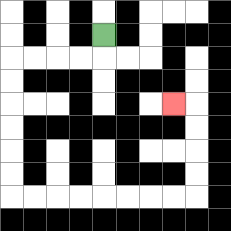{'start': '[4, 1]', 'end': '[7, 4]', 'path_directions': 'D,L,L,L,L,D,D,D,D,D,D,R,R,R,R,R,R,R,R,U,U,U,U,L', 'path_coordinates': '[[4, 1], [4, 2], [3, 2], [2, 2], [1, 2], [0, 2], [0, 3], [0, 4], [0, 5], [0, 6], [0, 7], [0, 8], [1, 8], [2, 8], [3, 8], [4, 8], [5, 8], [6, 8], [7, 8], [8, 8], [8, 7], [8, 6], [8, 5], [8, 4], [7, 4]]'}